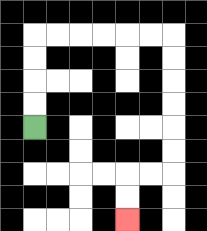{'start': '[1, 5]', 'end': '[5, 9]', 'path_directions': 'U,U,U,U,R,R,R,R,R,R,D,D,D,D,D,D,L,L,D,D', 'path_coordinates': '[[1, 5], [1, 4], [1, 3], [1, 2], [1, 1], [2, 1], [3, 1], [4, 1], [5, 1], [6, 1], [7, 1], [7, 2], [7, 3], [7, 4], [7, 5], [7, 6], [7, 7], [6, 7], [5, 7], [5, 8], [5, 9]]'}